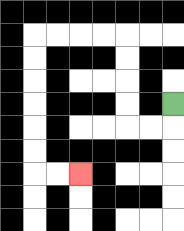{'start': '[7, 4]', 'end': '[3, 7]', 'path_directions': 'D,L,L,U,U,U,U,L,L,L,L,D,D,D,D,D,D,R,R', 'path_coordinates': '[[7, 4], [7, 5], [6, 5], [5, 5], [5, 4], [5, 3], [5, 2], [5, 1], [4, 1], [3, 1], [2, 1], [1, 1], [1, 2], [1, 3], [1, 4], [1, 5], [1, 6], [1, 7], [2, 7], [3, 7]]'}